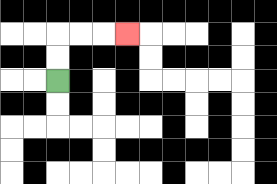{'start': '[2, 3]', 'end': '[5, 1]', 'path_directions': 'U,U,R,R,R', 'path_coordinates': '[[2, 3], [2, 2], [2, 1], [3, 1], [4, 1], [5, 1]]'}